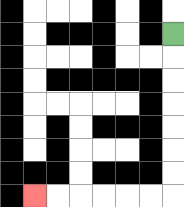{'start': '[7, 1]', 'end': '[1, 8]', 'path_directions': 'D,D,D,D,D,D,D,L,L,L,L,L,L', 'path_coordinates': '[[7, 1], [7, 2], [7, 3], [7, 4], [7, 5], [7, 6], [7, 7], [7, 8], [6, 8], [5, 8], [4, 8], [3, 8], [2, 8], [1, 8]]'}